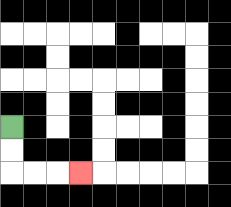{'start': '[0, 5]', 'end': '[3, 7]', 'path_directions': 'D,D,R,R,R', 'path_coordinates': '[[0, 5], [0, 6], [0, 7], [1, 7], [2, 7], [3, 7]]'}